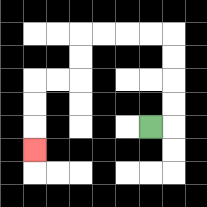{'start': '[6, 5]', 'end': '[1, 6]', 'path_directions': 'R,U,U,U,U,L,L,L,L,D,D,L,L,D,D,D', 'path_coordinates': '[[6, 5], [7, 5], [7, 4], [7, 3], [7, 2], [7, 1], [6, 1], [5, 1], [4, 1], [3, 1], [3, 2], [3, 3], [2, 3], [1, 3], [1, 4], [1, 5], [1, 6]]'}